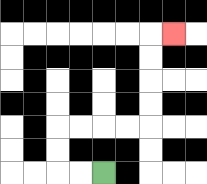{'start': '[4, 7]', 'end': '[7, 1]', 'path_directions': 'L,L,U,U,R,R,R,R,U,U,U,U,R', 'path_coordinates': '[[4, 7], [3, 7], [2, 7], [2, 6], [2, 5], [3, 5], [4, 5], [5, 5], [6, 5], [6, 4], [6, 3], [6, 2], [6, 1], [7, 1]]'}